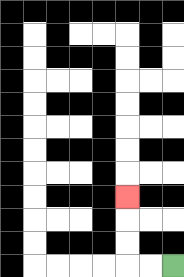{'start': '[7, 11]', 'end': '[5, 8]', 'path_directions': 'L,L,U,U,U', 'path_coordinates': '[[7, 11], [6, 11], [5, 11], [5, 10], [5, 9], [5, 8]]'}